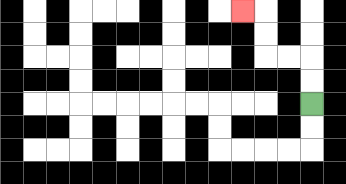{'start': '[13, 4]', 'end': '[10, 0]', 'path_directions': 'U,U,L,L,U,U,L', 'path_coordinates': '[[13, 4], [13, 3], [13, 2], [12, 2], [11, 2], [11, 1], [11, 0], [10, 0]]'}